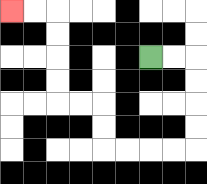{'start': '[6, 2]', 'end': '[0, 0]', 'path_directions': 'R,R,D,D,D,D,L,L,L,L,U,U,L,L,U,U,U,U,L,L', 'path_coordinates': '[[6, 2], [7, 2], [8, 2], [8, 3], [8, 4], [8, 5], [8, 6], [7, 6], [6, 6], [5, 6], [4, 6], [4, 5], [4, 4], [3, 4], [2, 4], [2, 3], [2, 2], [2, 1], [2, 0], [1, 0], [0, 0]]'}